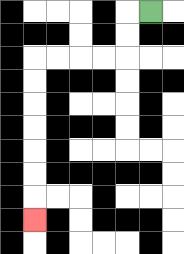{'start': '[6, 0]', 'end': '[1, 9]', 'path_directions': 'L,D,D,L,L,L,L,D,D,D,D,D,D,D', 'path_coordinates': '[[6, 0], [5, 0], [5, 1], [5, 2], [4, 2], [3, 2], [2, 2], [1, 2], [1, 3], [1, 4], [1, 5], [1, 6], [1, 7], [1, 8], [1, 9]]'}